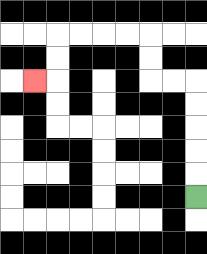{'start': '[8, 8]', 'end': '[1, 3]', 'path_directions': 'U,U,U,U,U,L,L,U,U,L,L,L,L,D,D,L', 'path_coordinates': '[[8, 8], [8, 7], [8, 6], [8, 5], [8, 4], [8, 3], [7, 3], [6, 3], [6, 2], [6, 1], [5, 1], [4, 1], [3, 1], [2, 1], [2, 2], [2, 3], [1, 3]]'}